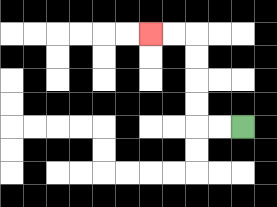{'start': '[10, 5]', 'end': '[6, 1]', 'path_directions': 'L,L,U,U,U,U,L,L', 'path_coordinates': '[[10, 5], [9, 5], [8, 5], [8, 4], [8, 3], [8, 2], [8, 1], [7, 1], [6, 1]]'}